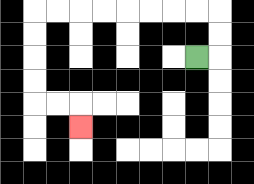{'start': '[8, 2]', 'end': '[3, 5]', 'path_directions': 'R,U,U,L,L,L,L,L,L,L,L,D,D,D,D,R,R,D', 'path_coordinates': '[[8, 2], [9, 2], [9, 1], [9, 0], [8, 0], [7, 0], [6, 0], [5, 0], [4, 0], [3, 0], [2, 0], [1, 0], [1, 1], [1, 2], [1, 3], [1, 4], [2, 4], [3, 4], [3, 5]]'}